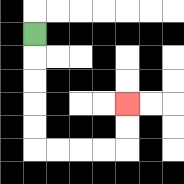{'start': '[1, 1]', 'end': '[5, 4]', 'path_directions': 'D,D,D,D,D,R,R,R,R,U,U', 'path_coordinates': '[[1, 1], [1, 2], [1, 3], [1, 4], [1, 5], [1, 6], [2, 6], [3, 6], [4, 6], [5, 6], [5, 5], [5, 4]]'}